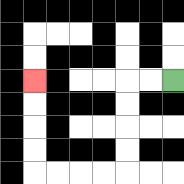{'start': '[7, 3]', 'end': '[1, 3]', 'path_directions': 'L,L,D,D,D,D,L,L,L,L,U,U,U,U', 'path_coordinates': '[[7, 3], [6, 3], [5, 3], [5, 4], [5, 5], [5, 6], [5, 7], [4, 7], [3, 7], [2, 7], [1, 7], [1, 6], [1, 5], [1, 4], [1, 3]]'}